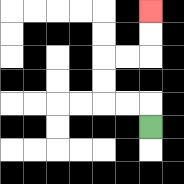{'start': '[6, 5]', 'end': '[6, 0]', 'path_directions': 'U,L,L,U,U,R,R,U,U', 'path_coordinates': '[[6, 5], [6, 4], [5, 4], [4, 4], [4, 3], [4, 2], [5, 2], [6, 2], [6, 1], [6, 0]]'}